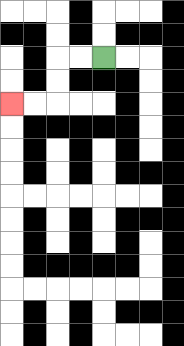{'start': '[4, 2]', 'end': '[0, 4]', 'path_directions': 'L,L,D,D,L,L', 'path_coordinates': '[[4, 2], [3, 2], [2, 2], [2, 3], [2, 4], [1, 4], [0, 4]]'}